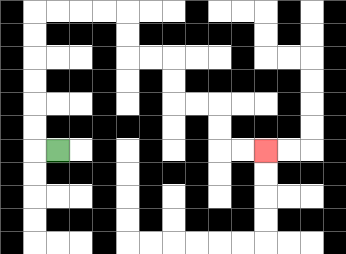{'start': '[2, 6]', 'end': '[11, 6]', 'path_directions': 'L,U,U,U,U,U,U,R,R,R,R,D,D,R,R,D,D,R,R,D,D,R,R', 'path_coordinates': '[[2, 6], [1, 6], [1, 5], [1, 4], [1, 3], [1, 2], [1, 1], [1, 0], [2, 0], [3, 0], [4, 0], [5, 0], [5, 1], [5, 2], [6, 2], [7, 2], [7, 3], [7, 4], [8, 4], [9, 4], [9, 5], [9, 6], [10, 6], [11, 6]]'}